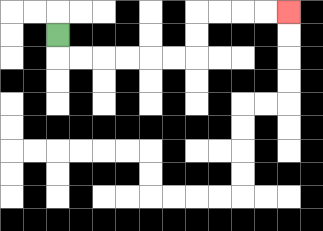{'start': '[2, 1]', 'end': '[12, 0]', 'path_directions': 'D,R,R,R,R,R,R,U,U,R,R,R,R', 'path_coordinates': '[[2, 1], [2, 2], [3, 2], [4, 2], [5, 2], [6, 2], [7, 2], [8, 2], [8, 1], [8, 0], [9, 0], [10, 0], [11, 0], [12, 0]]'}